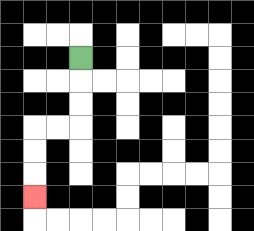{'start': '[3, 2]', 'end': '[1, 8]', 'path_directions': 'D,D,D,L,L,D,D,D', 'path_coordinates': '[[3, 2], [3, 3], [3, 4], [3, 5], [2, 5], [1, 5], [1, 6], [1, 7], [1, 8]]'}